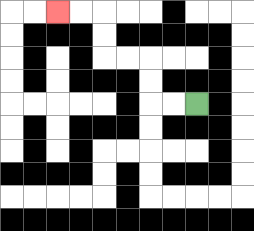{'start': '[8, 4]', 'end': '[2, 0]', 'path_directions': 'L,L,U,U,L,L,U,U,L,L', 'path_coordinates': '[[8, 4], [7, 4], [6, 4], [6, 3], [6, 2], [5, 2], [4, 2], [4, 1], [4, 0], [3, 0], [2, 0]]'}